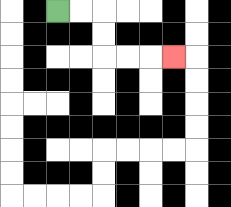{'start': '[2, 0]', 'end': '[7, 2]', 'path_directions': 'R,R,D,D,R,R,R', 'path_coordinates': '[[2, 0], [3, 0], [4, 0], [4, 1], [4, 2], [5, 2], [6, 2], [7, 2]]'}